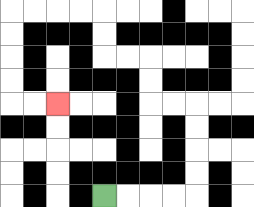{'start': '[4, 8]', 'end': '[2, 4]', 'path_directions': 'R,R,R,R,U,U,U,U,L,L,U,U,L,L,U,U,L,L,L,L,D,D,D,D,R,R', 'path_coordinates': '[[4, 8], [5, 8], [6, 8], [7, 8], [8, 8], [8, 7], [8, 6], [8, 5], [8, 4], [7, 4], [6, 4], [6, 3], [6, 2], [5, 2], [4, 2], [4, 1], [4, 0], [3, 0], [2, 0], [1, 0], [0, 0], [0, 1], [0, 2], [0, 3], [0, 4], [1, 4], [2, 4]]'}